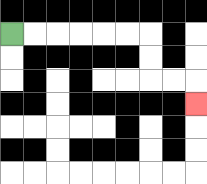{'start': '[0, 1]', 'end': '[8, 4]', 'path_directions': 'R,R,R,R,R,R,D,D,R,R,D', 'path_coordinates': '[[0, 1], [1, 1], [2, 1], [3, 1], [4, 1], [5, 1], [6, 1], [6, 2], [6, 3], [7, 3], [8, 3], [8, 4]]'}